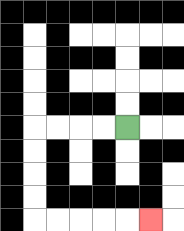{'start': '[5, 5]', 'end': '[6, 9]', 'path_directions': 'L,L,L,L,D,D,D,D,R,R,R,R,R', 'path_coordinates': '[[5, 5], [4, 5], [3, 5], [2, 5], [1, 5], [1, 6], [1, 7], [1, 8], [1, 9], [2, 9], [3, 9], [4, 9], [5, 9], [6, 9]]'}